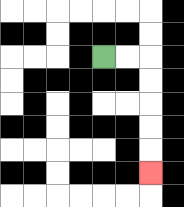{'start': '[4, 2]', 'end': '[6, 7]', 'path_directions': 'R,R,D,D,D,D,D', 'path_coordinates': '[[4, 2], [5, 2], [6, 2], [6, 3], [6, 4], [6, 5], [6, 6], [6, 7]]'}